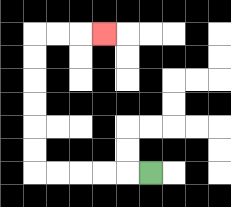{'start': '[6, 7]', 'end': '[4, 1]', 'path_directions': 'L,L,L,L,L,U,U,U,U,U,U,R,R,R', 'path_coordinates': '[[6, 7], [5, 7], [4, 7], [3, 7], [2, 7], [1, 7], [1, 6], [1, 5], [1, 4], [1, 3], [1, 2], [1, 1], [2, 1], [3, 1], [4, 1]]'}